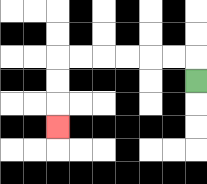{'start': '[8, 3]', 'end': '[2, 5]', 'path_directions': 'U,L,L,L,L,L,L,D,D,D', 'path_coordinates': '[[8, 3], [8, 2], [7, 2], [6, 2], [5, 2], [4, 2], [3, 2], [2, 2], [2, 3], [2, 4], [2, 5]]'}